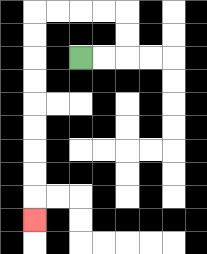{'start': '[3, 2]', 'end': '[1, 9]', 'path_directions': 'R,R,U,U,L,L,L,L,D,D,D,D,D,D,D,D,D', 'path_coordinates': '[[3, 2], [4, 2], [5, 2], [5, 1], [5, 0], [4, 0], [3, 0], [2, 0], [1, 0], [1, 1], [1, 2], [1, 3], [1, 4], [1, 5], [1, 6], [1, 7], [1, 8], [1, 9]]'}